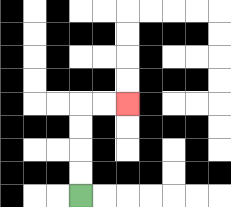{'start': '[3, 8]', 'end': '[5, 4]', 'path_directions': 'U,U,U,U,R,R', 'path_coordinates': '[[3, 8], [3, 7], [3, 6], [3, 5], [3, 4], [4, 4], [5, 4]]'}